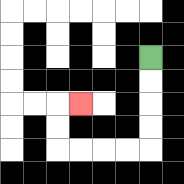{'start': '[6, 2]', 'end': '[3, 4]', 'path_directions': 'D,D,D,D,L,L,L,L,U,U,R', 'path_coordinates': '[[6, 2], [6, 3], [6, 4], [6, 5], [6, 6], [5, 6], [4, 6], [3, 6], [2, 6], [2, 5], [2, 4], [3, 4]]'}